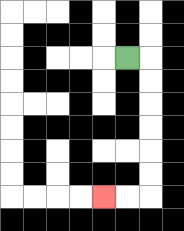{'start': '[5, 2]', 'end': '[4, 8]', 'path_directions': 'R,D,D,D,D,D,D,L,L', 'path_coordinates': '[[5, 2], [6, 2], [6, 3], [6, 4], [6, 5], [6, 6], [6, 7], [6, 8], [5, 8], [4, 8]]'}